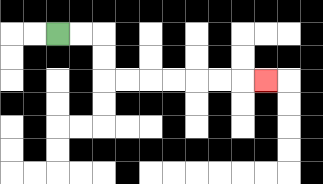{'start': '[2, 1]', 'end': '[11, 3]', 'path_directions': 'R,R,D,D,R,R,R,R,R,R,R', 'path_coordinates': '[[2, 1], [3, 1], [4, 1], [4, 2], [4, 3], [5, 3], [6, 3], [7, 3], [8, 3], [9, 3], [10, 3], [11, 3]]'}